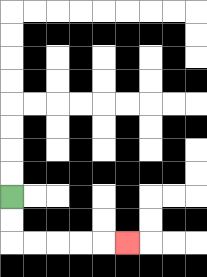{'start': '[0, 8]', 'end': '[5, 10]', 'path_directions': 'D,D,R,R,R,R,R', 'path_coordinates': '[[0, 8], [0, 9], [0, 10], [1, 10], [2, 10], [3, 10], [4, 10], [5, 10]]'}